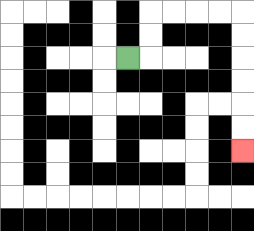{'start': '[5, 2]', 'end': '[10, 6]', 'path_directions': 'R,U,U,R,R,R,R,D,D,D,D,D,D', 'path_coordinates': '[[5, 2], [6, 2], [6, 1], [6, 0], [7, 0], [8, 0], [9, 0], [10, 0], [10, 1], [10, 2], [10, 3], [10, 4], [10, 5], [10, 6]]'}